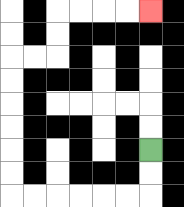{'start': '[6, 6]', 'end': '[6, 0]', 'path_directions': 'D,D,L,L,L,L,L,L,U,U,U,U,U,U,R,R,U,U,R,R,R,R', 'path_coordinates': '[[6, 6], [6, 7], [6, 8], [5, 8], [4, 8], [3, 8], [2, 8], [1, 8], [0, 8], [0, 7], [0, 6], [0, 5], [0, 4], [0, 3], [0, 2], [1, 2], [2, 2], [2, 1], [2, 0], [3, 0], [4, 0], [5, 0], [6, 0]]'}